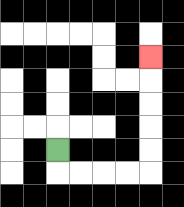{'start': '[2, 6]', 'end': '[6, 2]', 'path_directions': 'D,R,R,R,R,U,U,U,U,U', 'path_coordinates': '[[2, 6], [2, 7], [3, 7], [4, 7], [5, 7], [6, 7], [6, 6], [6, 5], [6, 4], [6, 3], [6, 2]]'}